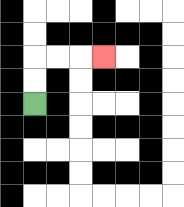{'start': '[1, 4]', 'end': '[4, 2]', 'path_directions': 'U,U,R,R,R', 'path_coordinates': '[[1, 4], [1, 3], [1, 2], [2, 2], [3, 2], [4, 2]]'}